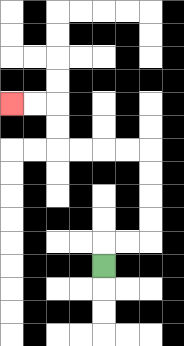{'start': '[4, 11]', 'end': '[0, 4]', 'path_directions': 'U,R,R,U,U,U,U,L,L,L,L,U,U,L,L', 'path_coordinates': '[[4, 11], [4, 10], [5, 10], [6, 10], [6, 9], [6, 8], [6, 7], [6, 6], [5, 6], [4, 6], [3, 6], [2, 6], [2, 5], [2, 4], [1, 4], [0, 4]]'}